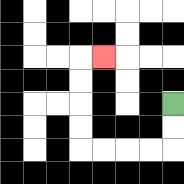{'start': '[7, 4]', 'end': '[4, 2]', 'path_directions': 'D,D,L,L,L,L,U,U,U,U,R', 'path_coordinates': '[[7, 4], [7, 5], [7, 6], [6, 6], [5, 6], [4, 6], [3, 6], [3, 5], [3, 4], [3, 3], [3, 2], [4, 2]]'}